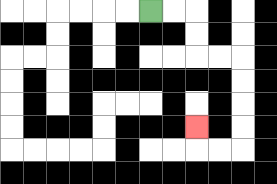{'start': '[6, 0]', 'end': '[8, 5]', 'path_directions': 'R,R,D,D,R,R,D,D,D,D,L,L,U', 'path_coordinates': '[[6, 0], [7, 0], [8, 0], [8, 1], [8, 2], [9, 2], [10, 2], [10, 3], [10, 4], [10, 5], [10, 6], [9, 6], [8, 6], [8, 5]]'}